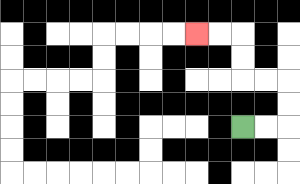{'start': '[10, 5]', 'end': '[8, 1]', 'path_directions': 'R,R,U,U,L,L,U,U,L,L', 'path_coordinates': '[[10, 5], [11, 5], [12, 5], [12, 4], [12, 3], [11, 3], [10, 3], [10, 2], [10, 1], [9, 1], [8, 1]]'}